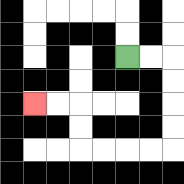{'start': '[5, 2]', 'end': '[1, 4]', 'path_directions': 'R,R,D,D,D,D,L,L,L,L,U,U,L,L', 'path_coordinates': '[[5, 2], [6, 2], [7, 2], [7, 3], [7, 4], [7, 5], [7, 6], [6, 6], [5, 6], [4, 6], [3, 6], [3, 5], [3, 4], [2, 4], [1, 4]]'}